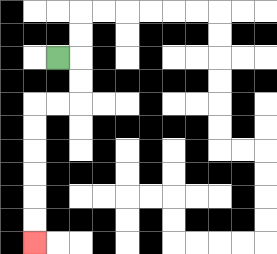{'start': '[2, 2]', 'end': '[1, 10]', 'path_directions': 'R,D,D,L,L,D,D,D,D,D,D', 'path_coordinates': '[[2, 2], [3, 2], [3, 3], [3, 4], [2, 4], [1, 4], [1, 5], [1, 6], [1, 7], [1, 8], [1, 9], [1, 10]]'}